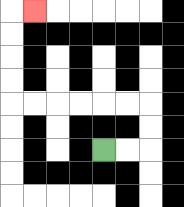{'start': '[4, 6]', 'end': '[1, 0]', 'path_directions': 'R,R,U,U,L,L,L,L,L,L,U,U,U,U,R', 'path_coordinates': '[[4, 6], [5, 6], [6, 6], [6, 5], [6, 4], [5, 4], [4, 4], [3, 4], [2, 4], [1, 4], [0, 4], [0, 3], [0, 2], [0, 1], [0, 0], [1, 0]]'}